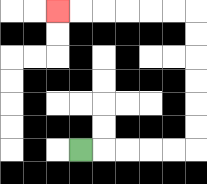{'start': '[3, 6]', 'end': '[2, 0]', 'path_directions': 'R,R,R,R,R,U,U,U,U,U,U,L,L,L,L,L,L', 'path_coordinates': '[[3, 6], [4, 6], [5, 6], [6, 6], [7, 6], [8, 6], [8, 5], [8, 4], [8, 3], [8, 2], [8, 1], [8, 0], [7, 0], [6, 0], [5, 0], [4, 0], [3, 0], [2, 0]]'}